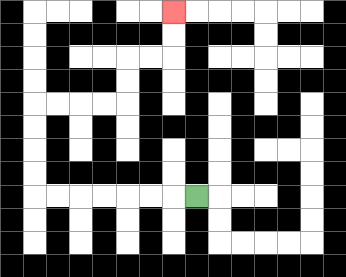{'start': '[8, 8]', 'end': '[7, 0]', 'path_directions': 'L,L,L,L,L,L,L,U,U,U,U,R,R,R,R,U,U,R,R,U,U', 'path_coordinates': '[[8, 8], [7, 8], [6, 8], [5, 8], [4, 8], [3, 8], [2, 8], [1, 8], [1, 7], [1, 6], [1, 5], [1, 4], [2, 4], [3, 4], [4, 4], [5, 4], [5, 3], [5, 2], [6, 2], [7, 2], [7, 1], [7, 0]]'}